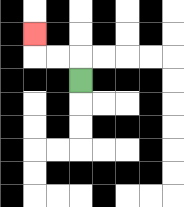{'start': '[3, 3]', 'end': '[1, 1]', 'path_directions': 'U,L,L,U', 'path_coordinates': '[[3, 3], [3, 2], [2, 2], [1, 2], [1, 1]]'}